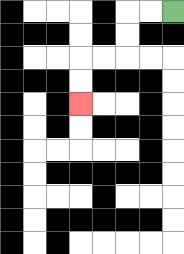{'start': '[7, 0]', 'end': '[3, 4]', 'path_directions': 'L,L,D,D,L,L,D,D', 'path_coordinates': '[[7, 0], [6, 0], [5, 0], [5, 1], [5, 2], [4, 2], [3, 2], [3, 3], [3, 4]]'}